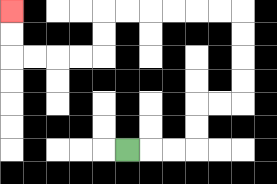{'start': '[5, 6]', 'end': '[0, 0]', 'path_directions': 'R,R,R,U,U,R,R,U,U,U,U,L,L,L,L,L,L,D,D,L,L,L,L,U,U', 'path_coordinates': '[[5, 6], [6, 6], [7, 6], [8, 6], [8, 5], [8, 4], [9, 4], [10, 4], [10, 3], [10, 2], [10, 1], [10, 0], [9, 0], [8, 0], [7, 0], [6, 0], [5, 0], [4, 0], [4, 1], [4, 2], [3, 2], [2, 2], [1, 2], [0, 2], [0, 1], [0, 0]]'}